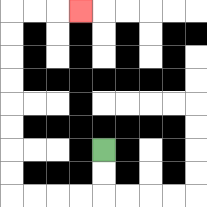{'start': '[4, 6]', 'end': '[3, 0]', 'path_directions': 'D,D,L,L,L,L,U,U,U,U,U,U,U,U,R,R,R', 'path_coordinates': '[[4, 6], [4, 7], [4, 8], [3, 8], [2, 8], [1, 8], [0, 8], [0, 7], [0, 6], [0, 5], [0, 4], [0, 3], [0, 2], [0, 1], [0, 0], [1, 0], [2, 0], [3, 0]]'}